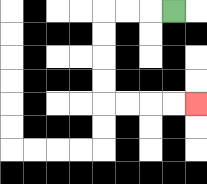{'start': '[7, 0]', 'end': '[8, 4]', 'path_directions': 'L,L,L,D,D,D,D,R,R,R,R', 'path_coordinates': '[[7, 0], [6, 0], [5, 0], [4, 0], [4, 1], [4, 2], [4, 3], [4, 4], [5, 4], [6, 4], [7, 4], [8, 4]]'}